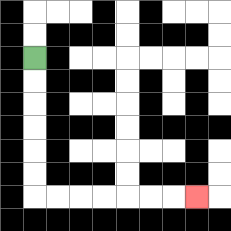{'start': '[1, 2]', 'end': '[8, 8]', 'path_directions': 'D,D,D,D,D,D,R,R,R,R,R,R,R', 'path_coordinates': '[[1, 2], [1, 3], [1, 4], [1, 5], [1, 6], [1, 7], [1, 8], [2, 8], [3, 8], [4, 8], [5, 8], [6, 8], [7, 8], [8, 8]]'}